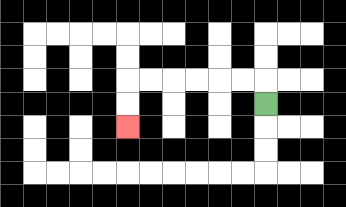{'start': '[11, 4]', 'end': '[5, 5]', 'path_directions': 'U,L,L,L,L,L,L,D,D', 'path_coordinates': '[[11, 4], [11, 3], [10, 3], [9, 3], [8, 3], [7, 3], [6, 3], [5, 3], [5, 4], [5, 5]]'}